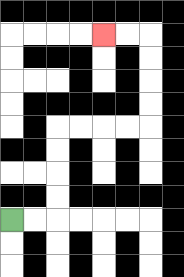{'start': '[0, 9]', 'end': '[4, 1]', 'path_directions': 'R,R,U,U,U,U,R,R,R,R,U,U,U,U,L,L', 'path_coordinates': '[[0, 9], [1, 9], [2, 9], [2, 8], [2, 7], [2, 6], [2, 5], [3, 5], [4, 5], [5, 5], [6, 5], [6, 4], [6, 3], [6, 2], [6, 1], [5, 1], [4, 1]]'}